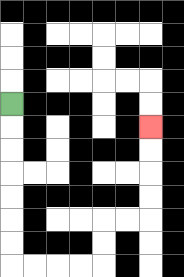{'start': '[0, 4]', 'end': '[6, 5]', 'path_directions': 'D,D,D,D,D,D,D,R,R,R,R,U,U,R,R,U,U,U,U', 'path_coordinates': '[[0, 4], [0, 5], [0, 6], [0, 7], [0, 8], [0, 9], [0, 10], [0, 11], [1, 11], [2, 11], [3, 11], [4, 11], [4, 10], [4, 9], [5, 9], [6, 9], [6, 8], [6, 7], [6, 6], [6, 5]]'}